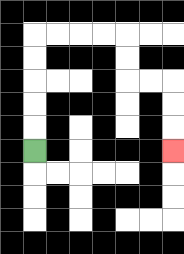{'start': '[1, 6]', 'end': '[7, 6]', 'path_directions': 'U,U,U,U,U,R,R,R,R,D,D,R,R,D,D,D', 'path_coordinates': '[[1, 6], [1, 5], [1, 4], [1, 3], [1, 2], [1, 1], [2, 1], [3, 1], [4, 1], [5, 1], [5, 2], [5, 3], [6, 3], [7, 3], [7, 4], [7, 5], [7, 6]]'}